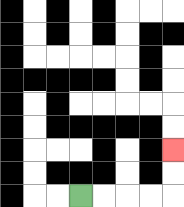{'start': '[3, 8]', 'end': '[7, 6]', 'path_directions': 'R,R,R,R,U,U', 'path_coordinates': '[[3, 8], [4, 8], [5, 8], [6, 8], [7, 8], [7, 7], [7, 6]]'}